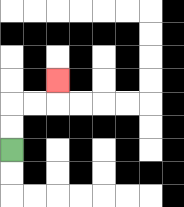{'start': '[0, 6]', 'end': '[2, 3]', 'path_directions': 'U,U,R,R,U', 'path_coordinates': '[[0, 6], [0, 5], [0, 4], [1, 4], [2, 4], [2, 3]]'}